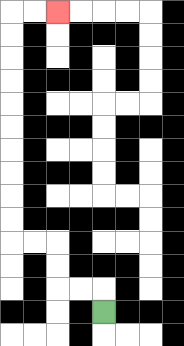{'start': '[4, 13]', 'end': '[2, 0]', 'path_directions': 'U,L,L,U,U,L,L,U,U,U,U,U,U,U,U,U,U,R,R', 'path_coordinates': '[[4, 13], [4, 12], [3, 12], [2, 12], [2, 11], [2, 10], [1, 10], [0, 10], [0, 9], [0, 8], [0, 7], [0, 6], [0, 5], [0, 4], [0, 3], [0, 2], [0, 1], [0, 0], [1, 0], [2, 0]]'}